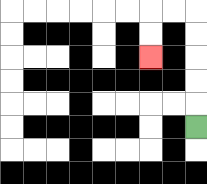{'start': '[8, 5]', 'end': '[6, 2]', 'path_directions': 'U,U,U,U,U,L,L,D,D', 'path_coordinates': '[[8, 5], [8, 4], [8, 3], [8, 2], [8, 1], [8, 0], [7, 0], [6, 0], [6, 1], [6, 2]]'}